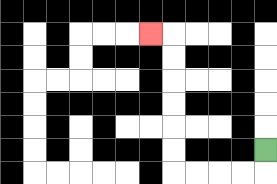{'start': '[11, 6]', 'end': '[6, 1]', 'path_directions': 'D,L,L,L,L,U,U,U,U,U,U,L', 'path_coordinates': '[[11, 6], [11, 7], [10, 7], [9, 7], [8, 7], [7, 7], [7, 6], [7, 5], [7, 4], [7, 3], [7, 2], [7, 1], [6, 1]]'}